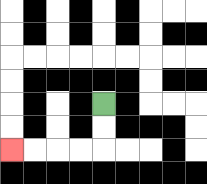{'start': '[4, 4]', 'end': '[0, 6]', 'path_directions': 'D,D,L,L,L,L', 'path_coordinates': '[[4, 4], [4, 5], [4, 6], [3, 6], [2, 6], [1, 6], [0, 6]]'}